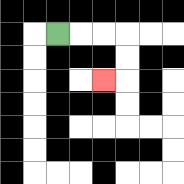{'start': '[2, 1]', 'end': '[4, 3]', 'path_directions': 'R,R,R,D,D,L', 'path_coordinates': '[[2, 1], [3, 1], [4, 1], [5, 1], [5, 2], [5, 3], [4, 3]]'}